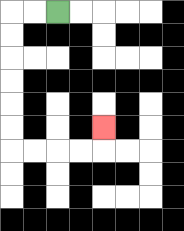{'start': '[2, 0]', 'end': '[4, 5]', 'path_directions': 'L,L,D,D,D,D,D,D,R,R,R,R,U', 'path_coordinates': '[[2, 0], [1, 0], [0, 0], [0, 1], [0, 2], [0, 3], [0, 4], [0, 5], [0, 6], [1, 6], [2, 6], [3, 6], [4, 6], [4, 5]]'}